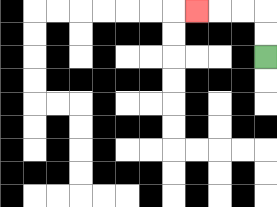{'start': '[11, 2]', 'end': '[8, 0]', 'path_directions': 'U,U,L,L,L', 'path_coordinates': '[[11, 2], [11, 1], [11, 0], [10, 0], [9, 0], [8, 0]]'}